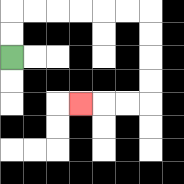{'start': '[0, 2]', 'end': '[3, 4]', 'path_directions': 'U,U,R,R,R,R,R,R,D,D,D,D,L,L,L', 'path_coordinates': '[[0, 2], [0, 1], [0, 0], [1, 0], [2, 0], [3, 0], [4, 0], [5, 0], [6, 0], [6, 1], [6, 2], [6, 3], [6, 4], [5, 4], [4, 4], [3, 4]]'}